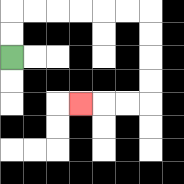{'start': '[0, 2]', 'end': '[3, 4]', 'path_directions': 'U,U,R,R,R,R,R,R,D,D,D,D,L,L,L', 'path_coordinates': '[[0, 2], [0, 1], [0, 0], [1, 0], [2, 0], [3, 0], [4, 0], [5, 0], [6, 0], [6, 1], [6, 2], [6, 3], [6, 4], [5, 4], [4, 4], [3, 4]]'}